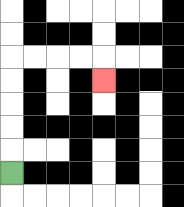{'start': '[0, 7]', 'end': '[4, 3]', 'path_directions': 'U,U,U,U,U,R,R,R,R,D', 'path_coordinates': '[[0, 7], [0, 6], [0, 5], [0, 4], [0, 3], [0, 2], [1, 2], [2, 2], [3, 2], [4, 2], [4, 3]]'}